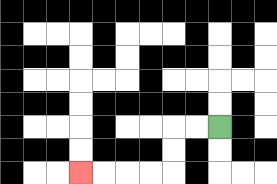{'start': '[9, 5]', 'end': '[3, 7]', 'path_directions': 'L,L,D,D,L,L,L,L', 'path_coordinates': '[[9, 5], [8, 5], [7, 5], [7, 6], [7, 7], [6, 7], [5, 7], [4, 7], [3, 7]]'}